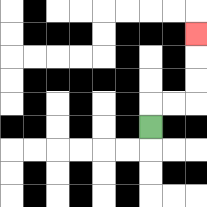{'start': '[6, 5]', 'end': '[8, 1]', 'path_directions': 'U,R,R,U,U,U', 'path_coordinates': '[[6, 5], [6, 4], [7, 4], [8, 4], [8, 3], [8, 2], [8, 1]]'}